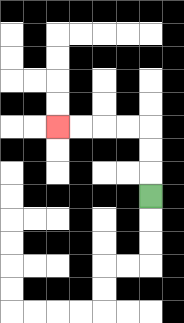{'start': '[6, 8]', 'end': '[2, 5]', 'path_directions': 'U,U,U,L,L,L,L', 'path_coordinates': '[[6, 8], [6, 7], [6, 6], [6, 5], [5, 5], [4, 5], [3, 5], [2, 5]]'}